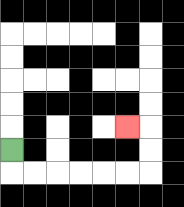{'start': '[0, 6]', 'end': '[5, 5]', 'path_directions': 'D,R,R,R,R,R,R,U,U,L', 'path_coordinates': '[[0, 6], [0, 7], [1, 7], [2, 7], [3, 7], [4, 7], [5, 7], [6, 7], [6, 6], [6, 5], [5, 5]]'}